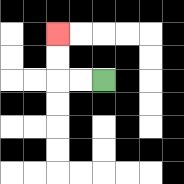{'start': '[4, 3]', 'end': '[2, 1]', 'path_directions': 'L,L,U,U', 'path_coordinates': '[[4, 3], [3, 3], [2, 3], [2, 2], [2, 1]]'}